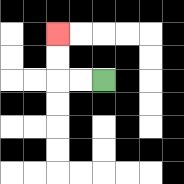{'start': '[4, 3]', 'end': '[2, 1]', 'path_directions': 'L,L,U,U', 'path_coordinates': '[[4, 3], [3, 3], [2, 3], [2, 2], [2, 1]]'}